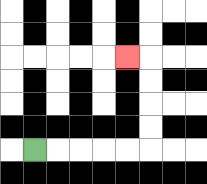{'start': '[1, 6]', 'end': '[5, 2]', 'path_directions': 'R,R,R,R,R,U,U,U,U,L', 'path_coordinates': '[[1, 6], [2, 6], [3, 6], [4, 6], [5, 6], [6, 6], [6, 5], [6, 4], [6, 3], [6, 2], [5, 2]]'}